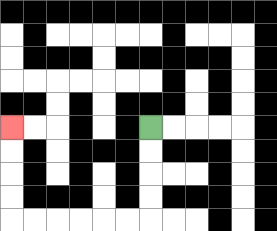{'start': '[6, 5]', 'end': '[0, 5]', 'path_directions': 'D,D,D,D,L,L,L,L,L,L,U,U,U,U', 'path_coordinates': '[[6, 5], [6, 6], [6, 7], [6, 8], [6, 9], [5, 9], [4, 9], [3, 9], [2, 9], [1, 9], [0, 9], [0, 8], [0, 7], [0, 6], [0, 5]]'}